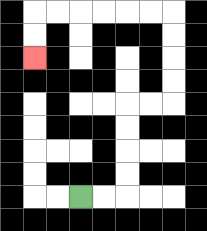{'start': '[3, 8]', 'end': '[1, 2]', 'path_directions': 'R,R,U,U,U,U,R,R,U,U,U,U,L,L,L,L,L,L,D,D', 'path_coordinates': '[[3, 8], [4, 8], [5, 8], [5, 7], [5, 6], [5, 5], [5, 4], [6, 4], [7, 4], [7, 3], [7, 2], [7, 1], [7, 0], [6, 0], [5, 0], [4, 0], [3, 0], [2, 0], [1, 0], [1, 1], [1, 2]]'}